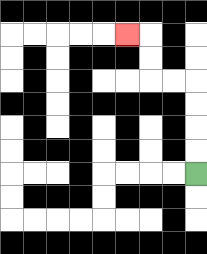{'start': '[8, 7]', 'end': '[5, 1]', 'path_directions': 'U,U,U,U,L,L,U,U,L', 'path_coordinates': '[[8, 7], [8, 6], [8, 5], [8, 4], [8, 3], [7, 3], [6, 3], [6, 2], [6, 1], [5, 1]]'}